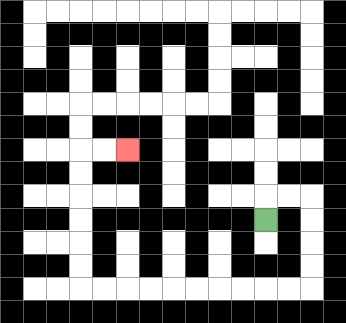{'start': '[11, 9]', 'end': '[5, 6]', 'path_directions': 'U,R,R,D,D,D,D,L,L,L,L,L,L,L,L,L,L,U,U,U,U,U,U,R,R', 'path_coordinates': '[[11, 9], [11, 8], [12, 8], [13, 8], [13, 9], [13, 10], [13, 11], [13, 12], [12, 12], [11, 12], [10, 12], [9, 12], [8, 12], [7, 12], [6, 12], [5, 12], [4, 12], [3, 12], [3, 11], [3, 10], [3, 9], [3, 8], [3, 7], [3, 6], [4, 6], [5, 6]]'}